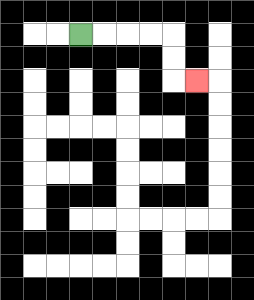{'start': '[3, 1]', 'end': '[8, 3]', 'path_directions': 'R,R,R,R,D,D,R', 'path_coordinates': '[[3, 1], [4, 1], [5, 1], [6, 1], [7, 1], [7, 2], [7, 3], [8, 3]]'}